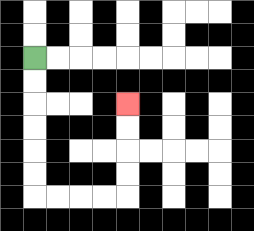{'start': '[1, 2]', 'end': '[5, 4]', 'path_directions': 'D,D,D,D,D,D,R,R,R,R,U,U,U,U', 'path_coordinates': '[[1, 2], [1, 3], [1, 4], [1, 5], [1, 6], [1, 7], [1, 8], [2, 8], [3, 8], [4, 8], [5, 8], [5, 7], [5, 6], [5, 5], [5, 4]]'}